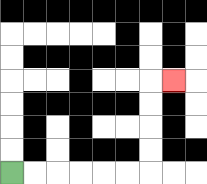{'start': '[0, 7]', 'end': '[7, 3]', 'path_directions': 'R,R,R,R,R,R,U,U,U,U,R', 'path_coordinates': '[[0, 7], [1, 7], [2, 7], [3, 7], [4, 7], [5, 7], [6, 7], [6, 6], [6, 5], [6, 4], [6, 3], [7, 3]]'}